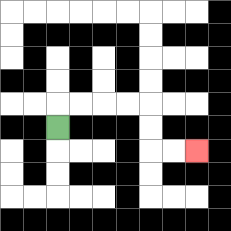{'start': '[2, 5]', 'end': '[8, 6]', 'path_directions': 'U,R,R,R,R,D,D,R,R', 'path_coordinates': '[[2, 5], [2, 4], [3, 4], [4, 4], [5, 4], [6, 4], [6, 5], [6, 6], [7, 6], [8, 6]]'}